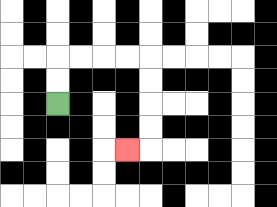{'start': '[2, 4]', 'end': '[5, 6]', 'path_directions': 'U,U,R,R,R,R,D,D,D,D,L', 'path_coordinates': '[[2, 4], [2, 3], [2, 2], [3, 2], [4, 2], [5, 2], [6, 2], [6, 3], [6, 4], [6, 5], [6, 6], [5, 6]]'}